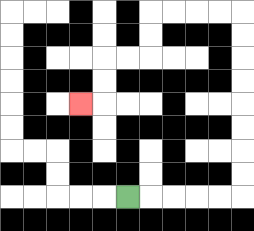{'start': '[5, 8]', 'end': '[3, 4]', 'path_directions': 'R,R,R,R,R,U,U,U,U,U,U,U,U,L,L,L,L,D,D,L,L,D,D,L', 'path_coordinates': '[[5, 8], [6, 8], [7, 8], [8, 8], [9, 8], [10, 8], [10, 7], [10, 6], [10, 5], [10, 4], [10, 3], [10, 2], [10, 1], [10, 0], [9, 0], [8, 0], [7, 0], [6, 0], [6, 1], [6, 2], [5, 2], [4, 2], [4, 3], [4, 4], [3, 4]]'}